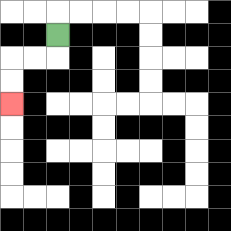{'start': '[2, 1]', 'end': '[0, 4]', 'path_directions': 'D,L,L,D,D', 'path_coordinates': '[[2, 1], [2, 2], [1, 2], [0, 2], [0, 3], [0, 4]]'}